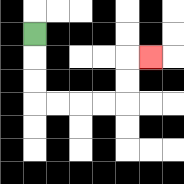{'start': '[1, 1]', 'end': '[6, 2]', 'path_directions': 'D,D,D,R,R,R,R,U,U,R', 'path_coordinates': '[[1, 1], [1, 2], [1, 3], [1, 4], [2, 4], [3, 4], [4, 4], [5, 4], [5, 3], [5, 2], [6, 2]]'}